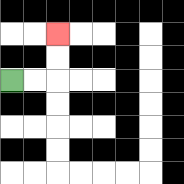{'start': '[0, 3]', 'end': '[2, 1]', 'path_directions': 'R,R,U,U', 'path_coordinates': '[[0, 3], [1, 3], [2, 3], [2, 2], [2, 1]]'}